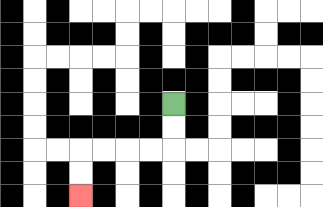{'start': '[7, 4]', 'end': '[3, 8]', 'path_directions': 'D,D,L,L,L,L,D,D', 'path_coordinates': '[[7, 4], [7, 5], [7, 6], [6, 6], [5, 6], [4, 6], [3, 6], [3, 7], [3, 8]]'}